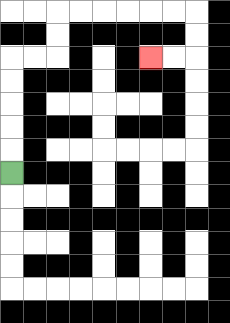{'start': '[0, 7]', 'end': '[6, 2]', 'path_directions': 'U,U,U,U,U,R,R,U,U,R,R,R,R,R,R,D,D,L,L', 'path_coordinates': '[[0, 7], [0, 6], [0, 5], [0, 4], [0, 3], [0, 2], [1, 2], [2, 2], [2, 1], [2, 0], [3, 0], [4, 0], [5, 0], [6, 0], [7, 0], [8, 0], [8, 1], [8, 2], [7, 2], [6, 2]]'}